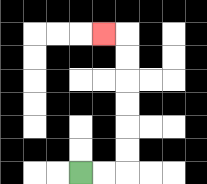{'start': '[3, 7]', 'end': '[4, 1]', 'path_directions': 'R,R,U,U,U,U,U,U,L', 'path_coordinates': '[[3, 7], [4, 7], [5, 7], [5, 6], [5, 5], [5, 4], [5, 3], [5, 2], [5, 1], [4, 1]]'}